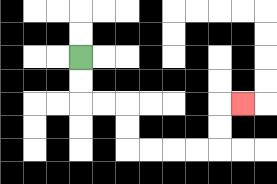{'start': '[3, 2]', 'end': '[10, 4]', 'path_directions': 'D,D,R,R,D,D,R,R,R,R,U,U,R', 'path_coordinates': '[[3, 2], [3, 3], [3, 4], [4, 4], [5, 4], [5, 5], [5, 6], [6, 6], [7, 6], [8, 6], [9, 6], [9, 5], [9, 4], [10, 4]]'}